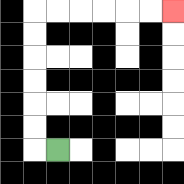{'start': '[2, 6]', 'end': '[7, 0]', 'path_directions': 'L,U,U,U,U,U,U,R,R,R,R,R,R', 'path_coordinates': '[[2, 6], [1, 6], [1, 5], [1, 4], [1, 3], [1, 2], [1, 1], [1, 0], [2, 0], [3, 0], [4, 0], [5, 0], [6, 0], [7, 0]]'}